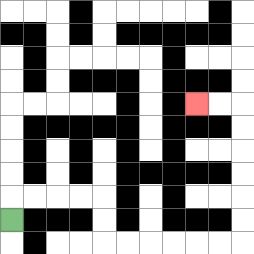{'start': '[0, 9]', 'end': '[8, 4]', 'path_directions': 'U,R,R,R,R,D,D,R,R,R,R,R,R,U,U,U,U,U,U,L,L', 'path_coordinates': '[[0, 9], [0, 8], [1, 8], [2, 8], [3, 8], [4, 8], [4, 9], [4, 10], [5, 10], [6, 10], [7, 10], [8, 10], [9, 10], [10, 10], [10, 9], [10, 8], [10, 7], [10, 6], [10, 5], [10, 4], [9, 4], [8, 4]]'}